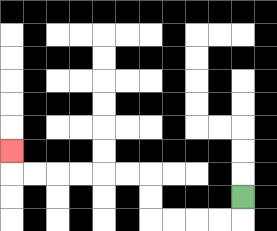{'start': '[10, 8]', 'end': '[0, 6]', 'path_directions': 'D,L,L,L,L,U,U,L,L,L,L,L,L,U', 'path_coordinates': '[[10, 8], [10, 9], [9, 9], [8, 9], [7, 9], [6, 9], [6, 8], [6, 7], [5, 7], [4, 7], [3, 7], [2, 7], [1, 7], [0, 7], [0, 6]]'}